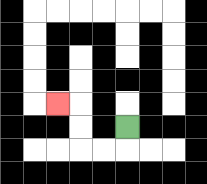{'start': '[5, 5]', 'end': '[2, 4]', 'path_directions': 'D,L,L,U,U,L', 'path_coordinates': '[[5, 5], [5, 6], [4, 6], [3, 6], [3, 5], [3, 4], [2, 4]]'}